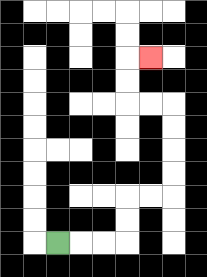{'start': '[2, 10]', 'end': '[6, 2]', 'path_directions': 'R,R,R,U,U,R,R,U,U,U,U,L,L,U,U,R', 'path_coordinates': '[[2, 10], [3, 10], [4, 10], [5, 10], [5, 9], [5, 8], [6, 8], [7, 8], [7, 7], [7, 6], [7, 5], [7, 4], [6, 4], [5, 4], [5, 3], [5, 2], [6, 2]]'}